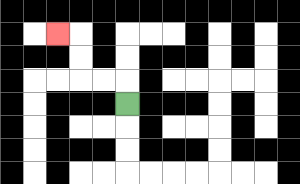{'start': '[5, 4]', 'end': '[2, 1]', 'path_directions': 'U,L,L,U,U,L', 'path_coordinates': '[[5, 4], [5, 3], [4, 3], [3, 3], [3, 2], [3, 1], [2, 1]]'}